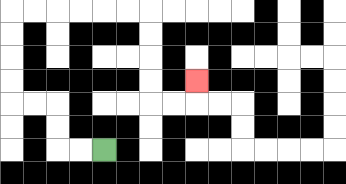{'start': '[4, 6]', 'end': '[8, 3]', 'path_directions': 'L,L,U,U,L,L,U,U,U,U,R,R,R,R,R,R,D,D,D,D,R,R,U', 'path_coordinates': '[[4, 6], [3, 6], [2, 6], [2, 5], [2, 4], [1, 4], [0, 4], [0, 3], [0, 2], [0, 1], [0, 0], [1, 0], [2, 0], [3, 0], [4, 0], [5, 0], [6, 0], [6, 1], [6, 2], [6, 3], [6, 4], [7, 4], [8, 4], [8, 3]]'}